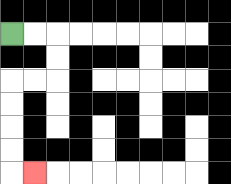{'start': '[0, 1]', 'end': '[1, 7]', 'path_directions': 'R,R,D,D,L,L,D,D,D,D,R', 'path_coordinates': '[[0, 1], [1, 1], [2, 1], [2, 2], [2, 3], [1, 3], [0, 3], [0, 4], [0, 5], [0, 6], [0, 7], [1, 7]]'}